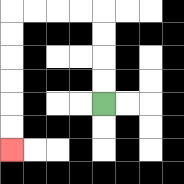{'start': '[4, 4]', 'end': '[0, 6]', 'path_directions': 'U,U,U,U,L,L,L,L,D,D,D,D,D,D', 'path_coordinates': '[[4, 4], [4, 3], [4, 2], [4, 1], [4, 0], [3, 0], [2, 0], [1, 0], [0, 0], [0, 1], [0, 2], [0, 3], [0, 4], [0, 5], [0, 6]]'}